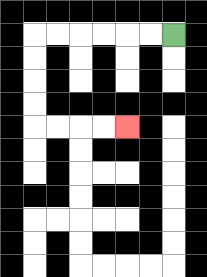{'start': '[7, 1]', 'end': '[5, 5]', 'path_directions': 'L,L,L,L,L,L,D,D,D,D,R,R,R,R', 'path_coordinates': '[[7, 1], [6, 1], [5, 1], [4, 1], [3, 1], [2, 1], [1, 1], [1, 2], [1, 3], [1, 4], [1, 5], [2, 5], [3, 5], [4, 5], [5, 5]]'}